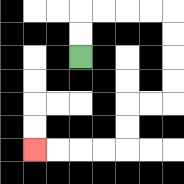{'start': '[3, 2]', 'end': '[1, 6]', 'path_directions': 'U,U,R,R,R,R,D,D,D,D,L,L,D,D,L,L,L,L', 'path_coordinates': '[[3, 2], [3, 1], [3, 0], [4, 0], [5, 0], [6, 0], [7, 0], [7, 1], [7, 2], [7, 3], [7, 4], [6, 4], [5, 4], [5, 5], [5, 6], [4, 6], [3, 6], [2, 6], [1, 6]]'}